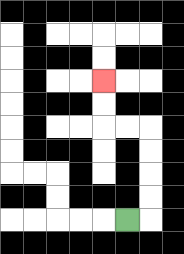{'start': '[5, 9]', 'end': '[4, 3]', 'path_directions': 'R,U,U,U,U,L,L,U,U', 'path_coordinates': '[[5, 9], [6, 9], [6, 8], [6, 7], [6, 6], [6, 5], [5, 5], [4, 5], [4, 4], [4, 3]]'}